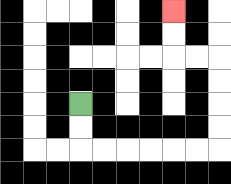{'start': '[3, 4]', 'end': '[7, 0]', 'path_directions': 'D,D,R,R,R,R,R,R,U,U,U,U,L,L,U,U', 'path_coordinates': '[[3, 4], [3, 5], [3, 6], [4, 6], [5, 6], [6, 6], [7, 6], [8, 6], [9, 6], [9, 5], [9, 4], [9, 3], [9, 2], [8, 2], [7, 2], [7, 1], [7, 0]]'}